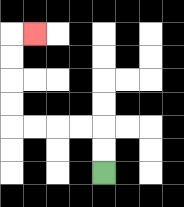{'start': '[4, 7]', 'end': '[1, 1]', 'path_directions': 'U,U,L,L,L,L,U,U,U,U,R', 'path_coordinates': '[[4, 7], [4, 6], [4, 5], [3, 5], [2, 5], [1, 5], [0, 5], [0, 4], [0, 3], [0, 2], [0, 1], [1, 1]]'}